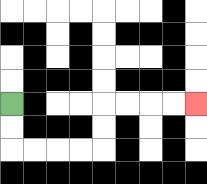{'start': '[0, 4]', 'end': '[8, 4]', 'path_directions': 'D,D,R,R,R,R,U,U,R,R,R,R', 'path_coordinates': '[[0, 4], [0, 5], [0, 6], [1, 6], [2, 6], [3, 6], [4, 6], [4, 5], [4, 4], [5, 4], [6, 4], [7, 4], [8, 4]]'}